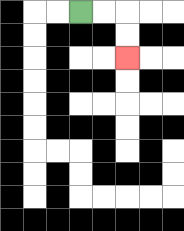{'start': '[3, 0]', 'end': '[5, 2]', 'path_directions': 'R,R,D,D', 'path_coordinates': '[[3, 0], [4, 0], [5, 0], [5, 1], [5, 2]]'}